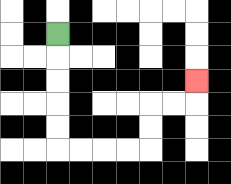{'start': '[2, 1]', 'end': '[8, 3]', 'path_directions': 'D,D,D,D,D,R,R,R,R,U,U,R,R,U', 'path_coordinates': '[[2, 1], [2, 2], [2, 3], [2, 4], [2, 5], [2, 6], [3, 6], [4, 6], [5, 6], [6, 6], [6, 5], [6, 4], [7, 4], [8, 4], [8, 3]]'}